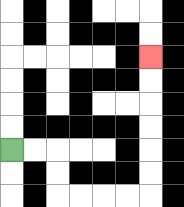{'start': '[0, 6]', 'end': '[6, 2]', 'path_directions': 'R,R,D,D,R,R,R,R,U,U,U,U,U,U', 'path_coordinates': '[[0, 6], [1, 6], [2, 6], [2, 7], [2, 8], [3, 8], [4, 8], [5, 8], [6, 8], [6, 7], [6, 6], [6, 5], [6, 4], [6, 3], [6, 2]]'}